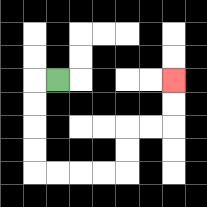{'start': '[2, 3]', 'end': '[7, 3]', 'path_directions': 'L,D,D,D,D,R,R,R,R,U,U,R,R,U,U', 'path_coordinates': '[[2, 3], [1, 3], [1, 4], [1, 5], [1, 6], [1, 7], [2, 7], [3, 7], [4, 7], [5, 7], [5, 6], [5, 5], [6, 5], [7, 5], [7, 4], [7, 3]]'}